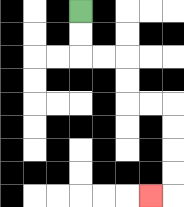{'start': '[3, 0]', 'end': '[6, 8]', 'path_directions': 'D,D,R,R,D,D,R,R,D,D,D,D,L', 'path_coordinates': '[[3, 0], [3, 1], [3, 2], [4, 2], [5, 2], [5, 3], [5, 4], [6, 4], [7, 4], [7, 5], [7, 6], [7, 7], [7, 8], [6, 8]]'}